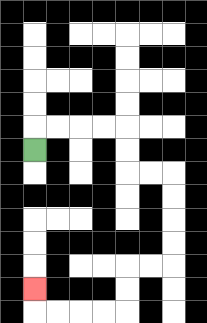{'start': '[1, 6]', 'end': '[1, 12]', 'path_directions': 'U,R,R,R,R,D,D,R,R,D,D,D,D,L,L,D,D,L,L,L,L,U', 'path_coordinates': '[[1, 6], [1, 5], [2, 5], [3, 5], [4, 5], [5, 5], [5, 6], [5, 7], [6, 7], [7, 7], [7, 8], [7, 9], [7, 10], [7, 11], [6, 11], [5, 11], [5, 12], [5, 13], [4, 13], [3, 13], [2, 13], [1, 13], [1, 12]]'}